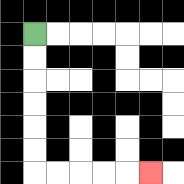{'start': '[1, 1]', 'end': '[6, 7]', 'path_directions': 'D,D,D,D,D,D,R,R,R,R,R', 'path_coordinates': '[[1, 1], [1, 2], [1, 3], [1, 4], [1, 5], [1, 6], [1, 7], [2, 7], [3, 7], [4, 7], [5, 7], [6, 7]]'}